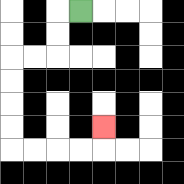{'start': '[3, 0]', 'end': '[4, 5]', 'path_directions': 'L,D,D,L,L,D,D,D,D,R,R,R,R,U', 'path_coordinates': '[[3, 0], [2, 0], [2, 1], [2, 2], [1, 2], [0, 2], [0, 3], [0, 4], [0, 5], [0, 6], [1, 6], [2, 6], [3, 6], [4, 6], [4, 5]]'}